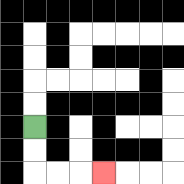{'start': '[1, 5]', 'end': '[4, 7]', 'path_directions': 'D,D,R,R,R', 'path_coordinates': '[[1, 5], [1, 6], [1, 7], [2, 7], [3, 7], [4, 7]]'}